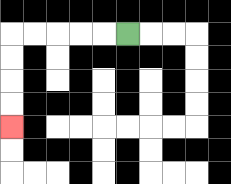{'start': '[5, 1]', 'end': '[0, 5]', 'path_directions': 'L,L,L,L,L,D,D,D,D', 'path_coordinates': '[[5, 1], [4, 1], [3, 1], [2, 1], [1, 1], [0, 1], [0, 2], [0, 3], [0, 4], [0, 5]]'}